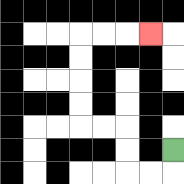{'start': '[7, 6]', 'end': '[6, 1]', 'path_directions': 'D,L,L,U,U,L,L,U,U,U,U,R,R,R', 'path_coordinates': '[[7, 6], [7, 7], [6, 7], [5, 7], [5, 6], [5, 5], [4, 5], [3, 5], [3, 4], [3, 3], [3, 2], [3, 1], [4, 1], [5, 1], [6, 1]]'}